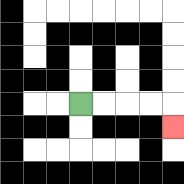{'start': '[3, 4]', 'end': '[7, 5]', 'path_directions': 'R,R,R,R,D', 'path_coordinates': '[[3, 4], [4, 4], [5, 4], [6, 4], [7, 4], [7, 5]]'}